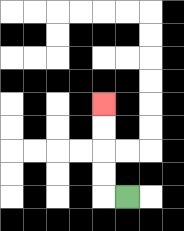{'start': '[5, 8]', 'end': '[4, 4]', 'path_directions': 'L,U,U,U,U', 'path_coordinates': '[[5, 8], [4, 8], [4, 7], [4, 6], [4, 5], [4, 4]]'}